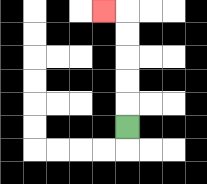{'start': '[5, 5]', 'end': '[4, 0]', 'path_directions': 'U,U,U,U,U,L', 'path_coordinates': '[[5, 5], [5, 4], [5, 3], [5, 2], [5, 1], [5, 0], [4, 0]]'}